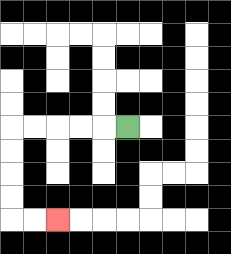{'start': '[5, 5]', 'end': '[2, 9]', 'path_directions': 'L,L,L,L,L,D,D,D,D,R,R', 'path_coordinates': '[[5, 5], [4, 5], [3, 5], [2, 5], [1, 5], [0, 5], [0, 6], [0, 7], [0, 8], [0, 9], [1, 9], [2, 9]]'}